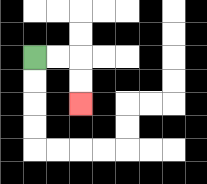{'start': '[1, 2]', 'end': '[3, 4]', 'path_directions': 'R,R,D,D', 'path_coordinates': '[[1, 2], [2, 2], [3, 2], [3, 3], [3, 4]]'}